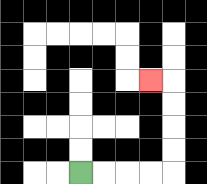{'start': '[3, 7]', 'end': '[6, 3]', 'path_directions': 'R,R,R,R,U,U,U,U,L', 'path_coordinates': '[[3, 7], [4, 7], [5, 7], [6, 7], [7, 7], [7, 6], [7, 5], [7, 4], [7, 3], [6, 3]]'}